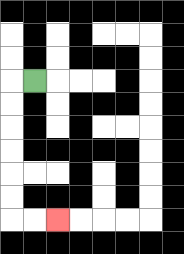{'start': '[1, 3]', 'end': '[2, 9]', 'path_directions': 'L,D,D,D,D,D,D,R,R', 'path_coordinates': '[[1, 3], [0, 3], [0, 4], [0, 5], [0, 6], [0, 7], [0, 8], [0, 9], [1, 9], [2, 9]]'}